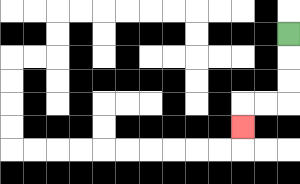{'start': '[12, 1]', 'end': '[10, 5]', 'path_directions': 'D,D,D,L,L,D', 'path_coordinates': '[[12, 1], [12, 2], [12, 3], [12, 4], [11, 4], [10, 4], [10, 5]]'}